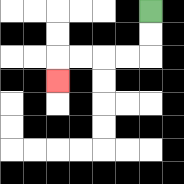{'start': '[6, 0]', 'end': '[2, 3]', 'path_directions': 'D,D,L,L,L,L,D', 'path_coordinates': '[[6, 0], [6, 1], [6, 2], [5, 2], [4, 2], [3, 2], [2, 2], [2, 3]]'}